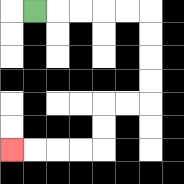{'start': '[1, 0]', 'end': '[0, 6]', 'path_directions': 'R,R,R,R,R,D,D,D,D,L,L,D,D,L,L,L,L', 'path_coordinates': '[[1, 0], [2, 0], [3, 0], [4, 0], [5, 0], [6, 0], [6, 1], [6, 2], [6, 3], [6, 4], [5, 4], [4, 4], [4, 5], [4, 6], [3, 6], [2, 6], [1, 6], [0, 6]]'}